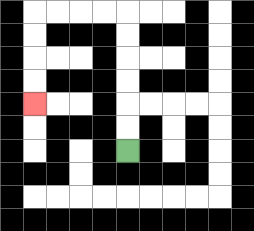{'start': '[5, 6]', 'end': '[1, 4]', 'path_directions': 'U,U,U,U,U,U,L,L,L,L,D,D,D,D', 'path_coordinates': '[[5, 6], [5, 5], [5, 4], [5, 3], [5, 2], [5, 1], [5, 0], [4, 0], [3, 0], [2, 0], [1, 0], [1, 1], [1, 2], [1, 3], [1, 4]]'}